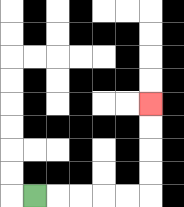{'start': '[1, 8]', 'end': '[6, 4]', 'path_directions': 'R,R,R,R,R,U,U,U,U', 'path_coordinates': '[[1, 8], [2, 8], [3, 8], [4, 8], [5, 8], [6, 8], [6, 7], [6, 6], [6, 5], [6, 4]]'}